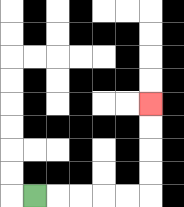{'start': '[1, 8]', 'end': '[6, 4]', 'path_directions': 'R,R,R,R,R,U,U,U,U', 'path_coordinates': '[[1, 8], [2, 8], [3, 8], [4, 8], [5, 8], [6, 8], [6, 7], [6, 6], [6, 5], [6, 4]]'}